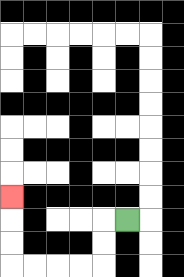{'start': '[5, 9]', 'end': '[0, 8]', 'path_directions': 'L,D,D,L,L,L,L,U,U,U', 'path_coordinates': '[[5, 9], [4, 9], [4, 10], [4, 11], [3, 11], [2, 11], [1, 11], [0, 11], [0, 10], [0, 9], [0, 8]]'}